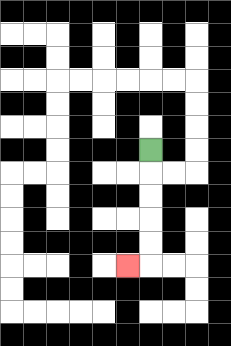{'start': '[6, 6]', 'end': '[5, 11]', 'path_directions': 'D,D,D,D,D,L', 'path_coordinates': '[[6, 6], [6, 7], [6, 8], [6, 9], [6, 10], [6, 11], [5, 11]]'}